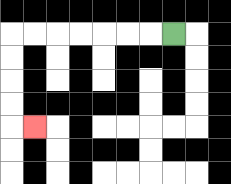{'start': '[7, 1]', 'end': '[1, 5]', 'path_directions': 'L,L,L,L,L,L,L,D,D,D,D,R', 'path_coordinates': '[[7, 1], [6, 1], [5, 1], [4, 1], [3, 1], [2, 1], [1, 1], [0, 1], [0, 2], [0, 3], [0, 4], [0, 5], [1, 5]]'}